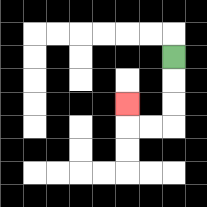{'start': '[7, 2]', 'end': '[5, 4]', 'path_directions': 'D,D,D,L,L,U', 'path_coordinates': '[[7, 2], [7, 3], [7, 4], [7, 5], [6, 5], [5, 5], [5, 4]]'}